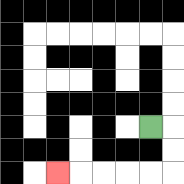{'start': '[6, 5]', 'end': '[2, 7]', 'path_directions': 'R,D,D,L,L,L,L,L', 'path_coordinates': '[[6, 5], [7, 5], [7, 6], [7, 7], [6, 7], [5, 7], [4, 7], [3, 7], [2, 7]]'}